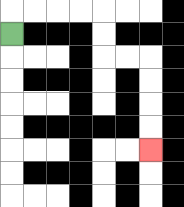{'start': '[0, 1]', 'end': '[6, 6]', 'path_directions': 'U,R,R,R,R,D,D,R,R,D,D,D,D', 'path_coordinates': '[[0, 1], [0, 0], [1, 0], [2, 0], [3, 0], [4, 0], [4, 1], [4, 2], [5, 2], [6, 2], [6, 3], [6, 4], [6, 5], [6, 6]]'}